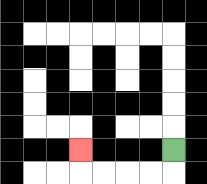{'start': '[7, 6]', 'end': '[3, 6]', 'path_directions': 'D,L,L,L,L,U', 'path_coordinates': '[[7, 6], [7, 7], [6, 7], [5, 7], [4, 7], [3, 7], [3, 6]]'}